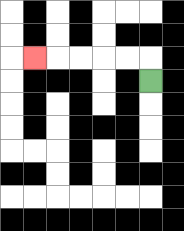{'start': '[6, 3]', 'end': '[1, 2]', 'path_directions': 'U,L,L,L,L,L', 'path_coordinates': '[[6, 3], [6, 2], [5, 2], [4, 2], [3, 2], [2, 2], [1, 2]]'}